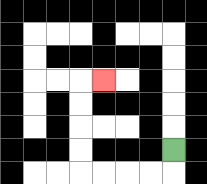{'start': '[7, 6]', 'end': '[4, 3]', 'path_directions': 'D,L,L,L,L,U,U,U,U,R', 'path_coordinates': '[[7, 6], [7, 7], [6, 7], [5, 7], [4, 7], [3, 7], [3, 6], [3, 5], [3, 4], [3, 3], [4, 3]]'}